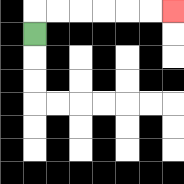{'start': '[1, 1]', 'end': '[7, 0]', 'path_directions': 'U,R,R,R,R,R,R', 'path_coordinates': '[[1, 1], [1, 0], [2, 0], [3, 0], [4, 0], [5, 0], [6, 0], [7, 0]]'}